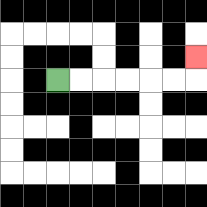{'start': '[2, 3]', 'end': '[8, 2]', 'path_directions': 'R,R,R,R,R,R,U', 'path_coordinates': '[[2, 3], [3, 3], [4, 3], [5, 3], [6, 3], [7, 3], [8, 3], [8, 2]]'}